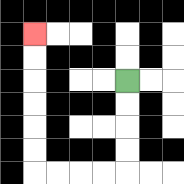{'start': '[5, 3]', 'end': '[1, 1]', 'path_directions': 'D,D,D,D,L,L,L,L,U,U,U,U,U,U', 'path_coordinates': '[[5, 3], [5, 4], [5, 5], [5, 6], [5, 7], [4, 7], [3, 7], [2, 7], [1, 7], [1, 6], [1, 5], [1, 4], [1, 3], [1, 2], [1, 1]]'}